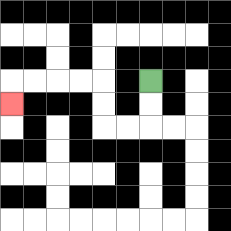{'start': '[6, 3]', 'end': '[0, 4]', 'path_directions': 'D,D,L,L,U,U,L,L,L,L,D', 'path_coordinates': '[[6, 3], [6, 4], [6, 5], [5, 5], [4, 5], [4, 4], [4, 3], [3, 3], [2, 3], [1, 3], [0, 3], [0, 4]]'}